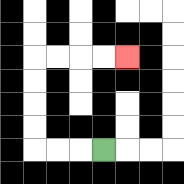{'start': '[4, 6]', 'end': '[5, 2]', 'path_directions': 'L,L,L,U,U,U,U,R,R,R,R', 'path_coordinates': '[[4, 6], [3, 6], [2, 6], [1, 6], [1, 5], [1, 4], [1, 3], [1, 2], [2, 2], [3, 2], [4, 2], [5, 2]]'}